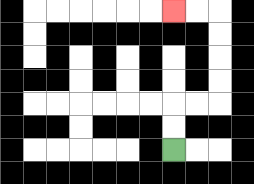{'start': '[7, 6]', 'end': '[7, 0]', 'path_directions': 'U,U,R,R,U,U,U,U,L,L', 'path_coordinates': '[[7, 6], [7, 5], [7, 4], [8, 4], [9, 4], [9, 3], [9, 2], [9, 1], [9, 0], [8, 0], [7, 0]]'}